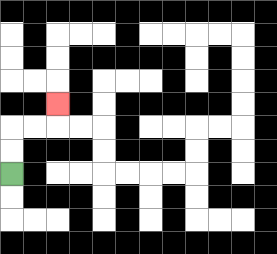{'start': '[0, 7]', 'end': '[2, 4]', 'path_directions': 'U,U,R,R,U', 'path_coordinates': '[[0, 7], [0, 6], [0, 5], [1, 5], [2, 5], [2, 4]]'}